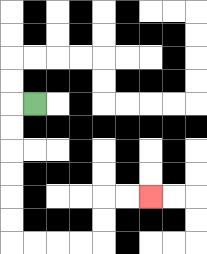{'start': '[1, 4]', 'end': '[6, 8]', 'path_directions': 'L,D,D,D,D,D,D,R,R,R,R,U,U,R,R', 'path_coordinates': '[[1, 4], [0, 4], [0, 5], [0, 6], [0, 7], [0, 8], [0, 9], [0, 10], [1, 10], [2, 10], [3, 10], [4, 10], [4, 9], [4, 8], [5, 8], [6, 8]]'}